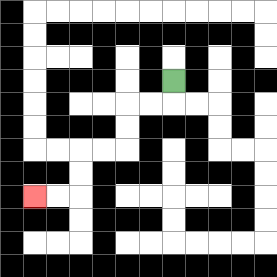{'start': '[7, 3]', 'end': '[1, 8]', 'path_directions': 'D,L,L,D,D,L,L,D,D,L,L', 'path_coordinates': '[[7, 3], [7, 4], [6, 4], [5, 4], [5, 5], [5, 6], [4, 6], [3, 6], [3, 7], [3, 8], [2, 8], [1, 8]]'}